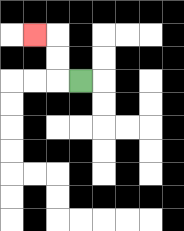{'start': '[3, 3]', 'end': '[1, 1]', 'path_directions': 'L,U,U,L', 'path_coordinates': '[[3, 3], [2, 3], [2, 2], [2, 1], [1, 1]]'}